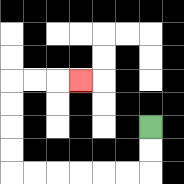{'start': '[6, 5]', 'end': '[3, 3]', 'path_directions': 'D,D,L,L,L,L,L,L,U,U,U,U,R,R,R', 'path_coordinates': '[[6, 5], [6, 6], [6, 7], [5, 7], [4, 7], [3, 7], [2, 7], [1, 7], [0, 7], [0, 6], [0, 5], [0, 4], [0, 3], [1, 3], [2, 3], [3, 3]]'}